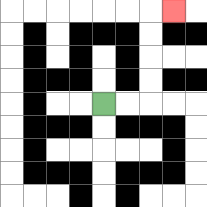{'start': '[4, 4]', 'end': '[7, 0]', 'path_directions': 'R,R,U,U,U,U,R', 'path_coordinates': '[[4, 4], [5, 4], [6, 4], [6, 3], [6, 2], [6, 1], [6, 0], [7, 0]]'}